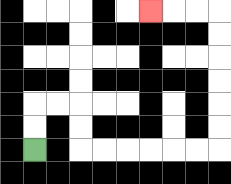{'start': '[1, 6]', 'end': '[6, 0]', 'path_directions': 'U,U,R,R,D,D,R,R,R,R,R,R,U,U,U,U,U,U,L,L,L', 'path_coordinates': '[[1, 6], [1, 5], [1, 4], [2, 4], [3, 4], [3, 5], [3, 6], [4, 6], [5, 6], [6, 6], [7, 6], [8, 6], [9, 6], [9, 5], [9, 4], [9, 3], [9, 2], [9, 1], [9, 0], [8, 0], [7, 0], [6, 0]]'}